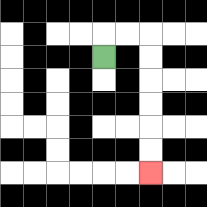{'start': '[4, 2]', 'end': '[6, 7]', 'path_directions': 'U,R,R,D,D,D,D,D,D', 'path_coordinates': '[[4, 2], [4, 1], [5, 1], [6, 1], [6, 2], [6, 3], [6, 4], [6, 5], [6, 6], [6, 7]]'}